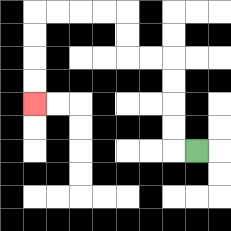{'start': '[8, 6]', 'end': '[1, 4]', 'path_directions': 'L,U,U,U,U,L,L,U,U,L,L,L,L,D,D,D,D', 'path_coordinates': '[[8, 6], [7, 6], [7, 5], [7, 4], [7, 3], [7, 2], [6, 2], [5, 2], [5, 1], [5, 0], [4, 0], [3, 0], [2, 0], [1, 0], [1, 1], [1, 2], [1, 3], [1, 4]]'}